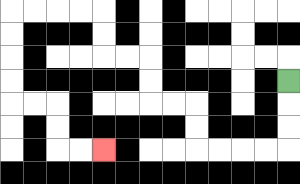{'start': '[12, 3]', 'end': '[4, 6]', 'path_directions': 'D,D,D,L,L,L,L,U,U,L,L,U,U,L,L,U,U,L,L,L,L,D,D,D,D,R,R,D,D,R,R', 'path_coordinates': '[[12, 3], [12, 4], [12, 5], [12, 6], [11, 6], [10, 6], [9, 6], [8, 6], [8, 5], [8, 4], [7, 4], [6, 4], [6, 3], [6, 2], [5, 2], [4, 2], [4, 1], [4, 0], [3, 0], [2, 0], [1, 0], [0, 0], [0, 1], [0, 2], [0, 3], [0, 4], [1, 4], [2, 4], [2, 5], [2, 6], [3, 6], [4, 6]]'}